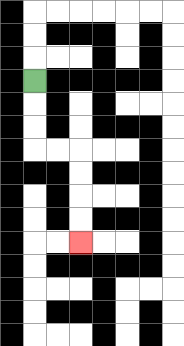{'start': '[1, 3]', 'end': '[3, 10]', 'path_directions': 'D,D,D,R,R,D,D,D,D', 'path_coordinates': '[[1, 3], [1, 4], [1, 5], [1, 6], [2, 6], [3, 6], [3, 7], [3, 8], [3, 9], [3, 10]]'}